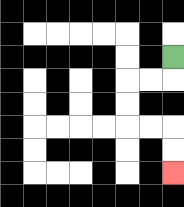{'start': '[7, 2]', 'end': '[7, 7]', 'path_directions': 'D,L,L,D,D,R,R,D,D', 'path_coordinates': '[[7, 2], [7, 3], [6, 3], [5, 3], [5, 4], [5, 5], [6, 5], [7, 5], [7, 6], [7, 7]]'}